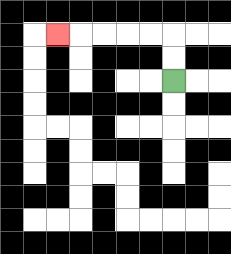{'start': '[7, 3]', 'end': '[2, 1]', 'path_directions': 'U,U,L,L,L,L,L', 'path_coordinates': '[[7, 3], [7, 2], [7, 1], [6, 1], [5, 1], [4, 1], [3, 1], [2, 1]]'}